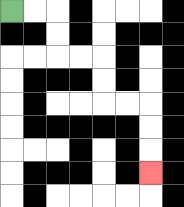{'start': '[0, 0]', 'end': '[6, 7]', 'path_directions': 'R,R,D,D,R,R,D,D,R,R,D,D,D', 'path_coordinates': '[[0, 0], [1, 0], [2, 0], [2, 1], [2, 2], [3, 2], [4, 2], [4, 3], [4, 4], [5, 4], [6, 4], [6, 5], [6, 6], [6, 7]]'}